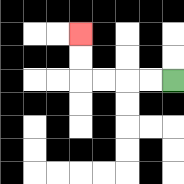{'start': '[7, 3]', 'end': '[3, 1]', 'path_directions': 'L,L,L,L,U,U', 'path_coordinates': '[[7, 3], [6, 3], [5, 3], [4, 3], [3, 3], [3, 2], [3, 1]]'}